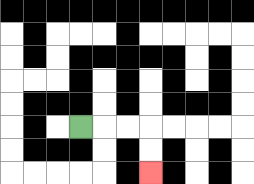{'start': '[3, 5]', 'end': '[6, 7]', 'path_directions': 'R,R,R,D,D', 'path_coordinates': '[[3, 5], [4, 5], [5, 5], [6, 5], [6, 6], [6, 7]]'}